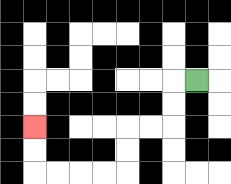{'start': '[8, 3]', 'end': '[1, 5]', 'path_directions': 'L,D,D,L,L,D,D,L,L,L,L,U,U', 'path_coordinates': '[[8, 3], [7, 3], [7, 4], [7, 5], [6, 5], [5, 5], [5, 6], [5, 7], [4, 7], [3, 7], [2, 7], [1, 7], [1, 6], [1, 5]]'}